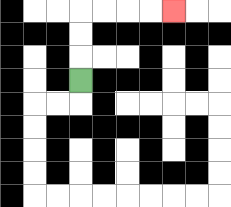{'start': '[3, 3]', 'end': '[7, 0]', 'path_directions': 'U,U,U,R,R,R,R', 'path_coordinates': '[[3, 3], [3, 2], [3, 1], [3, 0], [4, 0], [5, 0], [6, 0], [7, 0]]'}